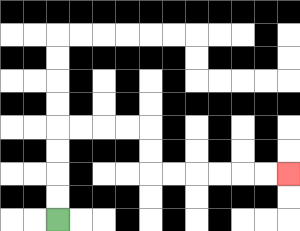{'start': '[2, 9]', 'end': '[12, 7]', 'path_directions': 'U,U,U,U,R,R,R,R,D,D,R,R,R,R,R,R', 'path_coordinates': '[[2, 9], [2, 8], [2, 7], [2, 6], [2, 5], [3, 5], [4, 5], [5, 5], [6, 5], [6, 6], [6, 7], [7, 7], [8, 7], [9, 7], [10, 7], [11, 7], [12, 7]]'}